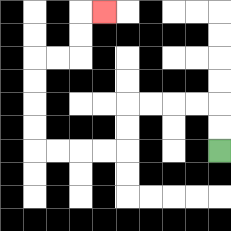{'start': '[9, 6]', 'end': '[4, 0]', 'path_directions': 'U,U,L,L,L,L,D,D,L,L,L,L,U,U,U,U,R,R,U,U,R', 'path_coordinates': '[[9, 6], [9, 5], [9, 4], [8, 4], [7, 4], [6, 4], [5, 4], [5, 5], [5, 6], [4, 6], [3, 6], [2, 6], [1, 6], [1, 5], [1, 4], [1, 3], [1, 2], [2, 2], [3, 2], [3, 1], [3, 0], [4, 0]]'}